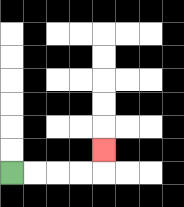{'start': '[0, 7]', 'end': '[4, 6]', 'path_directions': 'R,R,R,R,U', 'path_coordinates': '[[0, 7], [1, 7], [2, 7], [3, 7], [4, 7], [4, 6]]'}